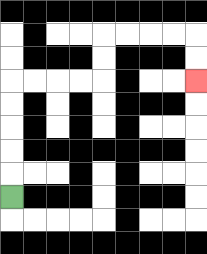{'start': '[0, 8]', 'end': '[8, 3]', 'path_directions': 'U,U,U,U,U,R,R,R,R,U,U,R,R,R,R,D,D', 'path_coordinates': '[[0, 8], [0, 7], [0, 6], [0, 5], [0, 4], [0, 3], [1, 3], [2, 3], [3, 3], [4, 3], [4, 2], [4, 1], [5, 1], [6, 1], [7, 1], [8, 1], [8, 2], [8, 3]]'}